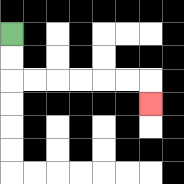{'start': '[0, 1]', 'end': '[6, 4]', 'path_directions': 'D,D,R,R,R,R,R,R,D', 'path_coordinates': '[[0, 1], [0, 2], [0, 3], [1, 3], [2, 3], [3, 3], [4, 3], [5, 3], [6, 3], [6, 4]]'}